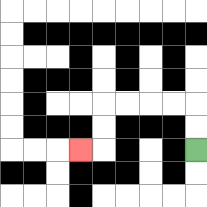{'start': '[8, 6]', 'end': '[3, 6]', 'path_directions': 'U,U,L,L,L,L,D,D,L', 'path_coordinates': '[[8, 6], [8, 5], [8, 4], [7, 4], [6, 4], [5, 4], [4, 4], [4, 5], [4, 6], [3, 6]]'}